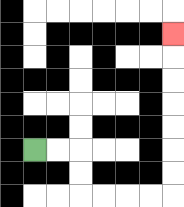{'start': '[1, 6]', 'end': '[7, 1]', 'path_directions': 'R,R,D,D,R,R,R,R,U,U,U,U,U,U,U', 'path_coordinates': '[[1, 6], [2, 6], [3, 6], [3, 7], [3, 8], [4, 8], [5, 8], [6, 8], [7, 8], [7, 7], [7, 6], [7, 5], [7, 4], [7, 3], [7, 2], [7, 1]]'}